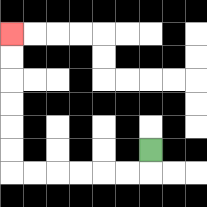{'start': '[6, 6]', 'end': '[0, 1]', 'path_directions': 'D,L,L,L,L,L,L,U,U,U,U,U,U', 'path_coordinates': '[[6, 6], [6, 7], [5, 7], [4, 7], [3, 7], [2, 7], [1, 7], [0, 7], [0, 6], [0, 5], [0, 4], [0, 3], [0, 2], [0, 1]]'}